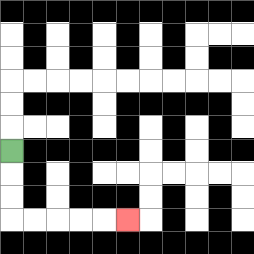{'start': '[0, 6]', 'end': '[5, 9]', 'path_directions': 'D,D,D,R,R,R,R,R', 'path_coordinates': '[[0, 6], [0, 7], [0, 8], [0, 9], [1, 9], [2, 9], [3, 9], [4, 9], [5, 9]]'}